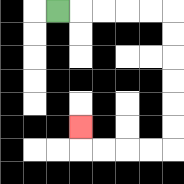{'start': '[2, 0]', 'end': '[3, 5]', 'path_directions': 'R,R,R,R,R,D,D,D,D,D,D,L,L,L,L,U', 'path_coordinates': '[[2, 0], [3, 0], [4, 0], [5, 0], [6, 0], [7, 0], [7, 1], [7, 2], [7, 3], [7, 4], [7, 5], [7, 6], [6, 6], [5, 6], [4, 6], [3, 6], [3, 5]]'}